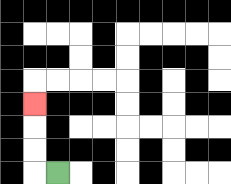{'start': '[2, 7]', 'end': '[1, 4]', 'path_directions': 'L,U,U,U', 'path_coordinates': '[[2, 7], [1, 7], [1, 6], [1, 5], [1, 4]]'}